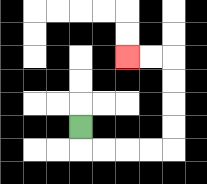{'start': '[3, 5]', 'end': '[5, 2]', 'path_directions': 'D,R,R,R,R,U,U,U,U,L,L', 'path_coordinates': '[[3, 5], [3, 6], [4, 6], [5, 6], [6, 6], [7, 6], [7, 5], [7, 4], [7, 3], [7, 2], [6, 2], [5, 2]]'}